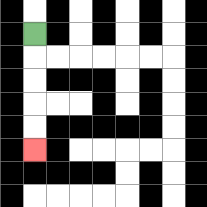{'start': '[1, 1]', 'end': '[1, 6]', 'path_directions': 'D,D,D,D,D', 'path_coordinates': '[[1, 1], [1, 2], [1, 3], [1, 4], [1, 5], [1, 6]]'}